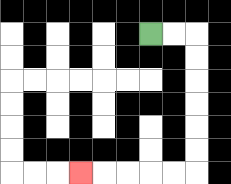{'start': '[6, 1]', 'end': '[3, 7]', 'path_directions': 'R,R,D,D,D,D,D,D,L,L,L,L,L', 'path_coordinates': '[[6, 1], [7, 1], [8, 1], [8, 2], [8, 3], [8, 4], [8, 5], [8, 6], [8, 7], [7, 7], [6, 7], [5, 7], [4, 7], [3, 7]]'}